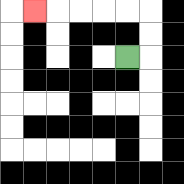{'start': '[5, 2]', 'end': '[1, 0]', 'path_directions': 'R,U,U,L,L,L,L,L', 'path_coordinates': '[[5, 2], [6, 2], [6, 1], [6, 0], [5, 0], [4, 0], [3, 0], [2, 0], [1, 0]]'}